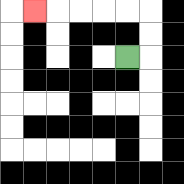{'start': '[5, 2]', 'end': '[1, 0]', 'path_directions': 'R,U,U,L,L,L,L,L', 'path_coordinates': '[[5, 2], [6, 2], [6, 1], [6, 0], [5, 0], [4, 0], [3, 0], [2, 0], [1, 0]]'}